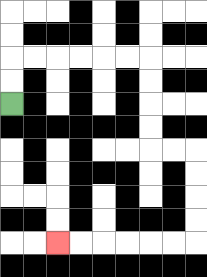{'start': '[0, 4]', 'end': '[2, 10]', 'path_directions': 'U,U,R,R,R,R,R,R,D,D,D,D,R,R,D,D,D,D,L,L,L,L,L,L', 'path_coordinates': '[[0, 4], [0, 3], [0, 2], [1, 2], [2, 2], [3, 2], [4, 2], [5, 2], [6, 2], [6, 3], [6, 4], [6, 5], [6, 6], [7, 6], [8, 6], [8, 7], [8, 8], [8, 9], [8, 10], [7, 10], [6, 10], [5, 10], [4, 10], [3, 10], [2, 10]]'}